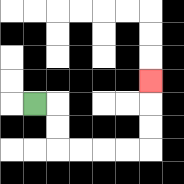{'start': '[1, 4]', 'end': '[6, 3]', 'path_directions': 'R,D,D,R,R,R,R,U,U,U', 'path_coordinates': '[[1, 4], [2, 4], [2, 5], [2, 6], [3, 6], [4, 6], [5, 6], [6, 6], [6, 5], [6, 4], [6, 3]]'}